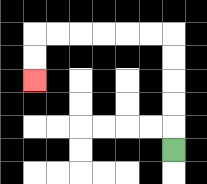{'start': '[7, 6]', 'end': '[1, 3]', 'path_directions': 'U,U,U,U,U,L,L,L,L,L,L,D,D', 'path_coordinates': '[[7, 6], [7, 5], [7, 4], [7, 3], [7, 2], [7, 1], [6, 1], [5, 1], [4, 1], [3, 1], [2, 1], [1, 1], [1, 2], [1, 3]]'}